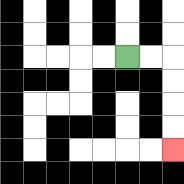{'start': '[5, 2]', 'end': '[7, 6]', 'path_directions': 'R,R,D,D,D,D', 'path_coordinates': '[[5, 2], [6, 2], [7, 2], [7, 3], [7, 4], [7, 5], [7, 6]]'}